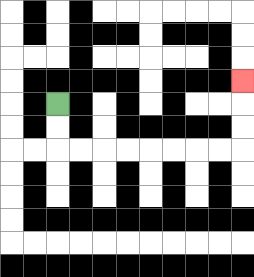{'start': '[2, 4]', 'end': '[10, 3]', 'path_directions': 'D,D,R,R,R,R,R,R,R,R,U,U,U', 'path_coordinates': '[[2, 4], [2, 5], [2, 6], [3, 6], [4, 6], [5, 6], [6, 6], [7, 6], [8, 6], [9, 6], [10, 6], [10, 5], [10, 4], [10, 3]]'}